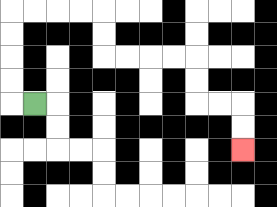{'start': '[1, 4]', 'end': '[10, 6]', 'path_directions': 'L,U,U,U,U,R,R,R,R,D,D,R,R,R,R,D,D,R,R,D,D', 'path_coordinates': '[[1, 4], [0, 4], [0, 3], [0, 2], [0, 1], [0, 0], [1, 0], [2, 0], [3, 0], [4, 0], [4, 1], [4, 2], [5, 2], [6, 2], [7, 2], [8, 2], [8, 3], [8, 4], [9, 4], [10, 4], [10, 5], [10, 6]]'}